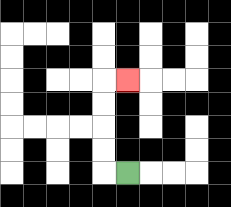{'start': '[5, 7]', 'end': '[5, 3]', 'path_directions': 'L,U,U,U,U,R', 'path_coordinates': '[[5, 7], [4, 7], [4, 6], [4, 5], [4, 4], [4, 3], [5, 3]]'}